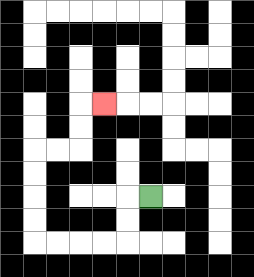{'start': '[6, 8]', 'end': '[4, 4]', 'path_directions': 'L,D,D,L,L,L,L,U,U,U,U,R,R,U,U,R', 'path_coordinates': '[[6, 8], [5, 8], [5, 9], [5, 10], [4, 10], [3, 10], [2, 10], [1, 10], [1, 9], [1, 8], [1, 7], [1, 6], [2, 6], [3, 6], [3, 5], [3, 4], [4, 4]]'}